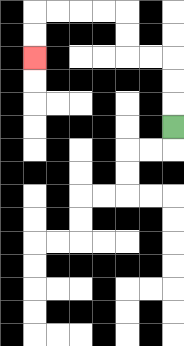{'start': '[7, 5]', 'end': '[1, 2]', 'path_directions': 'U,U,U,L,L,U,U,L,L,L,L,D,D', 'path_coordinates': '[[7, 5], [7, 4], [7, 3], [7, 2], [6, 2], [5, 2], [5, 1], [5, 0], [4, 0], [3, 0], [2, 0], [1, 0], [1, 1], [1, 2]]'}